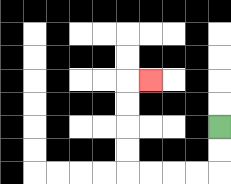{'start': '[9, 5]', 'end': '[6, 3]', 'path_directions': 'D,D,L,L,L,L,U,U,U,U,R', 'path_coordinates': '[[9, 5], [9, 6], [9, 7], [8, 7], [7, 7], [6, 7], [5, 7], [5, 6], [5, 5], [5, 4], [5, 3], [6, 3]]'}